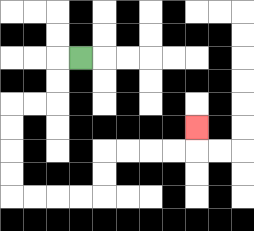{'start': '[3, 2]', 'end': '[8, 5]', 'path_directions': 'L,D,D,L,L,D,D,D,D,R,R,R,R,U,U,R,R,R,R,U', 'path_coordinates': '[[3, 2], [2, 2], [2, 3], [2, 4], [1, 4], [0, 4], [0, 5], [0, 6], [0, 7], [0, 8], [1, 8], [2, 8], [3, 8], [4, 8], [4, 7], [4, 6], [5, 6], [6, 6], [7, 6], [8, 6], [8, 5]]'}